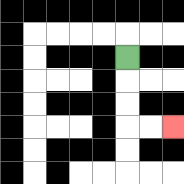{'start': '[5, 2]', 'end': '[7, 5]', 'path_directions': 'D,D,D,R,R', 'path_coordinates': '[[5, 2], [5, 3], [5, 4], [5, 5], [6, 5], [7, 5]]'}